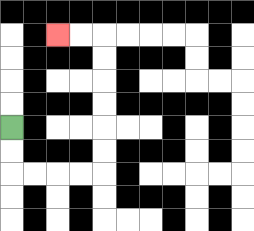{'start': '[0, 5]', 'end': '[2, 1]', 'path_directions': 'D,D,R,R,R,R,U,U,U,U,U,U,L,L', 'path_coordinates': '[[0, 5], [0, 6], [0, 7], [1, 7], [2, 7], [3, 7], [4, 7], [4, 6], [4, 5], [4, 4], [4, 3], [4, 2], [4, 1], [3, 1], [2, 1]]'}